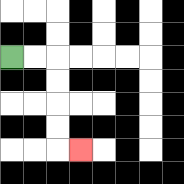{'start': '[0, 2]', 'end': '[3, 6]', 'path_directions': 'R,R,D,D,D,D,R', 'path_coordinates': '[[0, 2], [1, 2], [2, 2], [2, 3], [2, 4], [2, 5], [2, 6], [3, 6]]'}